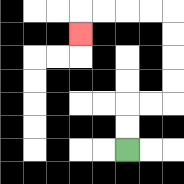{'start': '[5, 6]', 'end': '[3, 1]', 'path_directions': 'U,U,R,R,U,U,U,U,L,L,L,L,D', 'path_coordinates': '[[5, 6], [5, 5], [5, 4], [6, 4], [7, 4], [7, 3], [7, 2], [7, 1], [7, 0], [6, 0], [5, 0], [4, 0], [3, 0], [3, 1]]'}